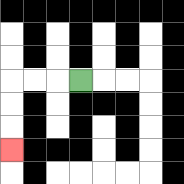{'start': '[3, 3]', 'end': '[0, 6]', 'path_directions': 'L,L,L,D,D,D', 'path_coordinates': '[[3, 3], [2, 3], [1, 3], [0, 3], [0, 4], [0, 5], [0, 6]]'}